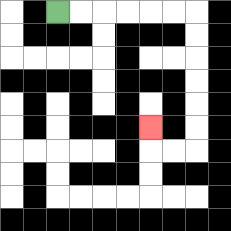{'start': '[2, 0]', 'end': '[6, 5]', 'path_directions': 'R,R,R,R,R,R,D,D,D,D,D,D,L,L,U', 'path_coordinates': '[[2, 0], [3, 0], [4, 0], [5, 0], [6, 0], [7, 0], [8, 0], [8, 1], [8, 2], [8, 3], [8, 4], [8, 5], [8, 6], [7, 6], [6, 6], [6, 5]]'}